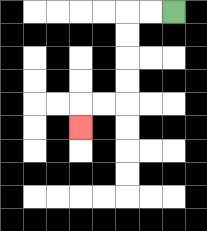{'start': '[7, 0]', 'end': '[3, 5]', 'path_directions': 'L,L,D,D,D,D,L,L,D', 'path_coordinates': '[[7, 0], [6, 0], [5, 0], [5, 1], [5, 2], [5, 3], [5, 4], [4, 4], [3, 4], [3, 5]]'}